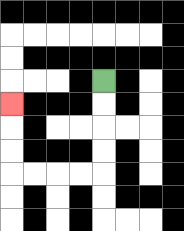{'start': '[4, 3]', 'end': '[0, 4]', 'path_directions': 'D,D,D,D,L,L,L,L,U,U,U', 'path_coordinates': '[[4, 3], [4, 4], [4, 5], [4, 6], [4, 7], [3, 7], [2, 7], [1, 7], [0, 7], [0, 6], [0, 5], [0, 4]]'}